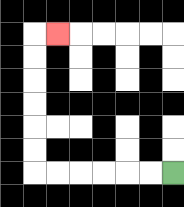{'start': '[7, 7]', 'end': '[2, 1]', 'path_directions': 'L,L,L,L,L,L,U,U,U,U,U,U,R', 'path_coordinates': '[[7, 7], [6, 7], [5, 7], [4, 7], [3, 7], [2, 7], [1, 7], [1, 6], [1, 5], [1, 4], [1, 3], [1, 2], [1, 1], [2, 1]]'}